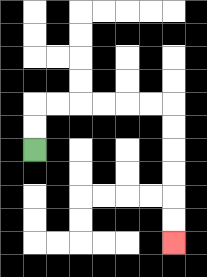{'start': '[1, 6]', 'end': '[7, 10]', 'path_directions': 'U,U,R,R,R,R,R,R,D,D,D,D,D,D', 'path_coordinates': '[[1, 6], [1, 5], [1, 4], [2, 4], [3, 4], [4, 4], [5, 4], [6, 4], [7, 4], [7, 5], [7, 6], [7, 7], [7, 8], [7, 9], [7, 10]]'}